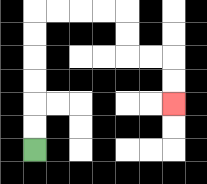{'start': '[1, 6]', 'end': '[7, 4]', 'path_directions': 'U,U,U,U,U,U,R,R,R,R,D,D,R,R,D,D', 'path_coordinates': '[[1, 6], [1, 5], [1, 4], [1, 3], [1, 2], [1, 1], [1, 0], [2, 0], [3, 0], [4, 0], [5, 0], [5, 1], [5, 2], [6, 2], [7, 2], [7, 3], [7, 4]]'}